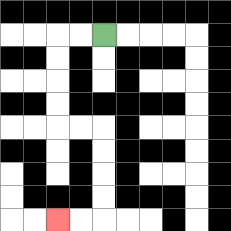{'start': '[4, 1]', 'end': '[2, 9]', 'path_directions': 'L,L,D,D,D,D,R,R,D,D,D,D,L,L', 'path_coordinates': '[[4, 1], [3, 1], [2, 1], [2, 2], [2, 3], [2, 4], [2, 5], [3, 5], [4, 5], [4, 6], [4, 7], [4, 8], [4, 9], [3, 9], [2, 9]]'}